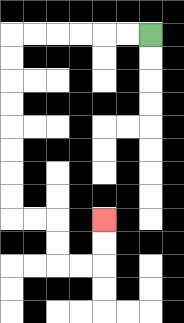{'start': '[6, 1]', 'end': '[4, 9]', 'path_directions': 'L,L,L,L,L,L,D,D,D,D,D,D,D,D,R,R,D,D,R,R,U,U', 'path_coordinates': '[[6, 1], [5, 1], [4, 1], [3, 1], [2, 1], [1, 1], [0, 1], [0, 2], [0, 3], [0, 4], [0, 5], [0, 6], [0, 7], [0, 8], [0, 9], [1, 9], [2, 9], [2, 10], [2, 11], [3, 11], [4, 11], [4, 10], [4, 9]]'}